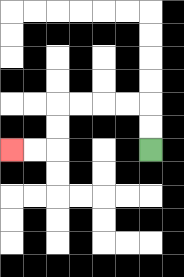{'start': '[6, 6]', 'end': '[0, 6]', 'path_directions': 'U,U,L,L,L,L,D,D,L,L', 'path_coordinates': '[[6, 6], [6, 5], [6, 4], [5, 4], [4, 4], [3, 4], [2, 4], [2, 5], [2, 6], [1, 6], [0, 6]]'}